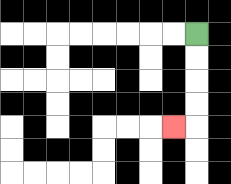{'start': '[8, 1]', 'end': '[7, 5]', 'path_directions': 'D,D,D,D,L', 'path_coordinates': '[[8, 1], [8, 2], [8, 3], [8, 4], [8, 5], [7, 5]]'}